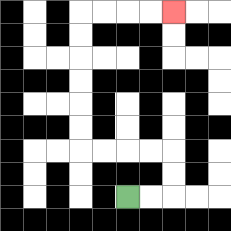{'start': '[5, 8]', 'end': '[7, 0]', 'path_directions': 'R,R,U,U,L,L,L,L,U,U,U,U,U,U,R,R,R,R', 'path_coordinates': '[[5, 8], [6, 8], [7, 8], [7, 7], [7, 6], [6, 6], [5, 6], [4, 6], [3, 6], [3, 5], [3, 4], [3, 3], [3, 2], [3, 1], [3, 0], [4, 0], [5, 0], [6, 0], [7, 0]]'}